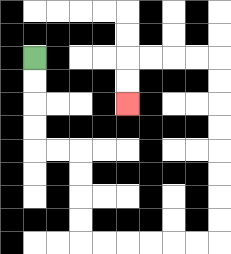{'start': '[1, 2]', 'end': '[5, 4]', 'path_directions': 'D,D,D,D,R,R,D,D,D,D,R,R,R,R,R,R,U,U,U,U,U,U,U,U,L,L,L,L,D,D', 'path_coordinates': '[[1, 2], [1, 3], [1, 4], [1, 5], [1, 6], [2, 6], [3, 6], [3, 7], [3, 8], [3, 9], [3, 10], [4, 10], [5, 10], [6, 10], [7, 10], [8, 10], [9, 10], [9, 9], [9, 8], [9, 7], [9, 6], [9, 5], [9, 4], [9, 3], [9, 2], [8, 2], [7, 2], [6, 2], [5, 2], [5, 3], [5, 4]]'}